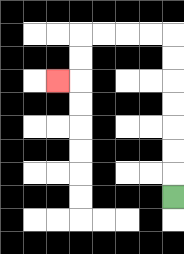{'start': '[7, 8]', 'end': '[2, 3]', 'path_directions': 'U,U,U,U,U,U,U,L,L,L,L,D,D,L', 'path_coordinates': '[[7, 8], [7, 7], [7, 6], [7, 5], [7, 4], [7, 3], [7, 2], [7, 1], [6, 1], [5, 1], [4, 1], [3, 1], [3, 2], [3, 3], [2, 3]]'}